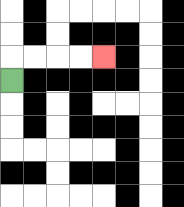{'start': '[0, 3]', 'end': '[4, 2]', 'path_directions': 'U,R,R,R,R', 'path_coordinates': '[[0, 3], [0, 2], [1, 2], [2, 2], [3, 2], [4, 2]]'}